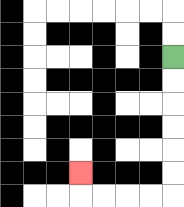{'start': '[7, 2]', 'end': '[3, 7]', 'path_directions': 'D,D,D,D,D,D,L,L,L,L,U', 'path_coordinates': '[[7, 2], [7, 3], [7, 4], [7, 5], [7, 6], [7, 7], [7, 8], [6, 8], [5, 8], [4, 8], [3, 8], [3, 7]]'}